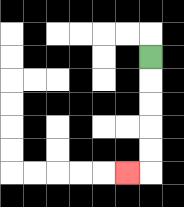{'start': '[6, 2]', 'end': '[5, 7]', 'path_directions': 'D,D,D,D,D,L', 'path_coordinates': '[[6, 2], [6, 3], [6, 4], [6, 5], [6, 6], [6, 7], [5, 7]]'}